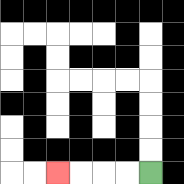{'start': '[6, 7]', 'end': '[2, 7]', 'path_directions': 'L,L,L,L', 'path_coordinates': '[[6, 7], [5, 7], [4, 7], [3, 7], [2, 7]]'}